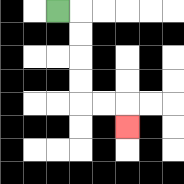{'start': '[2, 0]', 'end': '[5, 5]', 'path_directions': 'R,D,D,D,D,R,R,D', 'path_coordinates': '[[2, 0], [3, 0], [3, 1], [3, 2], [3, 3], [3, 4], [4, 4], [5, 4], [5, 5]]'}